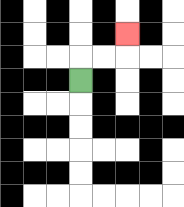{'start': '[3, 3]', 'end': '[5, 1]', 'path_directions': 'U,R,R,U', 'path_coordinates': '[[3, 3], [3, 2], [4, 2], [5, 2], [5, 1]]'}